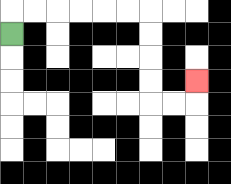{'start': '[0, 1]', 'end': '[8, 3]', 'path_directions': 'U,R,R,R,R,R,R,D,D,D,D,R,R,U', 'path_coordinates': '[[0, 1], [0, 0], [1, 0], [2, 0], [3, 0], [4, 0], [5, 0], [6, 0], [6, 1], [6, 2], [6, 3], [6, 4], [7, 4], [8, 4], [8, 3]]'}